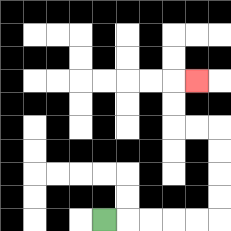{'start': '[4, 9]', 'end': '[8, 3]', 'path_directions': 'R,R,R,R,R,U,U,U,U,L,L,U,U,R', 'path_coordinates': '[[4, 9], [5, 9], [6, 9], [7, 9], [8, 9], [9, 9], [9, 8], [9, 7], [9, 6], [9, 5], [8, 5], [7, 5], [7, 4], [7, 3], [8, 3]]'}